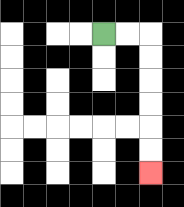{'start': '[4, 1]', 'end': '[6, 7]', 'path_directions': 'R,R,D,D,D,D,D,D', 'path_coordinates': '[[4, 1], [5, 1], [6, 1], [6, 2], [6, 3], [6, 4], [6, 5], [6, 6], [6, 7]]'}